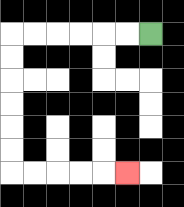{'start': '[6, 1]', 'end': '[5, 7]', 'path_directions': 'L,L,L,L,L,L,D,D,D,D,D,D,R,R,R,R,R', 'path_coordinates': '[[6, 1], [5, 1], [4, 1], [3, 1], [2, 1], [1, 1], [0, 1], [0, 2], [0, 3], [0, 4], [0, 5], [0, 6], [0, 7], [1, 7], [2, 7], [3, 7], [4, 7], [5, 7]]'}